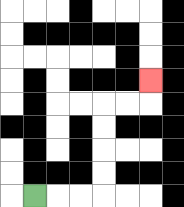{'start': '[1, 8]', 'end': '[6, 3]', 'path_directions': 'R,R,R,U,U,U,U,R,R,U', 'path_coordinates': '[[1, 8], [2, 8], [3, 8], [4, 8], [4, 7], [4, 6], [4, 5], [4, 4], [5, 4], [6, 4], [6, 3]]'}